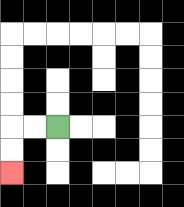{'start': '[2, 5]', 'end': '[0, 7]', 'path_directions': 'L,L,D,D', 'path_coordinates': '[[2, 5], [1, 5], [0, 5], [0, 6], [0, 7]]'}